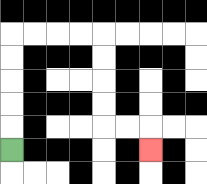{'start': '[0, 6]', 'end': '[6, 6]', 'path_directions': 'U,U,U,U,U,R,R,R,R,D,D,D,D,R,R,D', 'path_coordinates': '[[0, 6], [0, 5], [0, 4], [0, 3], [0, 2], [0, 1], [1, 1], [2, 1], [3, 1], [4, 1], [4, 2], [4, 3], [4, 4], [4, 5], [5, 5], [6, 5], [6, 6]]'}